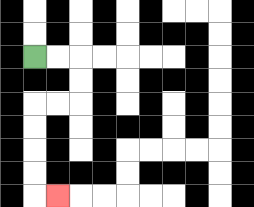{'start': '[1, 2]', 'end': '[2, 8]', 'path_directions': 'R,R,D,D,L,L,D,D,D,D,R', 'path_coordinates': '[[1, 2], [2, 2], [3, 2], [3, 3], [3, 4], [2, 4], [1, 4], [1, 5], [1, 6], [1, 7], [1, 8], [2, 8]]'}